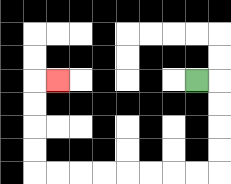{'start': '[8, 3]', 'end': '[2, 3]', 'path_directions': 'R,D,D,D,D,L,L,L,L,L,L,L,L,U,U,U,U,R', 'path_coordinates': '[[8, 3], [9, 3], [9, 4], [9, 5], [9, 6], [9, 7], [8, 7], [7, 7], [6, 7], [5, 7], [4, 7], [3, 7], [2, 7], [1, 7], [1, 6], [1, 5], [1, 4], [1, 3], [2, 3]]'}